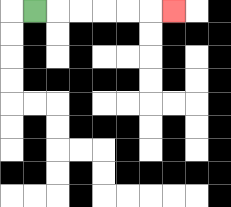{'start': '[1, 0]', 'end': '[7, 0]', 'path_directions': 'R,R,R,R,R,R', 'path_coordinates': '[[1, 0], [2, 0], [3, 0], [4, 0], [5, 0], [6, 0], [7, 0]]'}